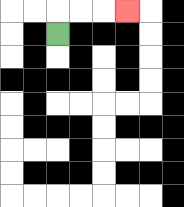{'start': '[2, 1]', 'end': '[5, 0]', 'path_directions': 'U,R,R,R', 'path_coordinates': '[[2, 1], [2, 0], [3, 0], [4, 0], [5, 0]]'}